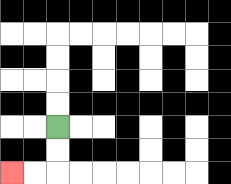{'start': '[2, 5]', 'end': '[0, 7]', 'path_directions': 'D,D,L,L', 'path_coordinates': '[[2, 5], [2, 6], [2, 7], [1, 7], [0, 7]]'}